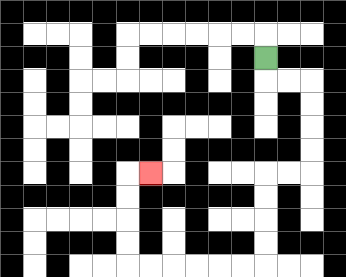{'start': '[11, 2]', 'end': '[6, 7]', 'path_directions': 'D,R,R,D,D,D,D,L,L,D,D,D,D,L,L,L,L,L,L,U,U,U,U,R', 'path_coordinates': '[[11, 2], [11, 3], [12, 3], [13, 3], [13, 4], [13, 5], [13, 6], [13, 7], [12, 7], [11, 7], [11, 8], [11, 9], [11, 10], [11, 11], [10, 11], [9, 11], [8, 11], [7, 11], [6, 11], [5, 11], [5, 10], [5, 9], [5, 8], [5, 7], [6, 7]]'}